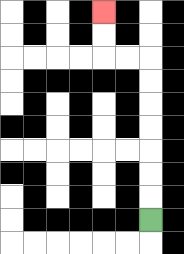{'start': '[6, 9]', 'end': '[4, 0]', 'path_directions': 'U,U,U,U,U,U,U,L,L,U,U', 'path_coordinates': '[[6, 9], [6, 8], [6, 7], [6, 6], [6, 5], [6, 4], [6, 3], [6, 2], [5, 2], [4, 2], [4, 1], [4, 0]]'}